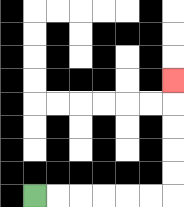{'start': '[1, 8]', 'end': '[7, 3]', 'path_directions': 'R,R,R,R,R,R,U,U,U,U,U', 'path_coordinates': '[[1, 8], [2, 8], [3, 8], [4, 8], [5, 8], [6, 8], [7, 8], [7, 7], [7, 6], [7, 5], [7, 4], [7, 3]]'}